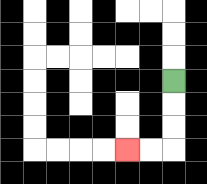{'start': '[7, 3]', 'end': '[5, 6]', 'path_directions': 'D,D,D,L,L', 'path_coordinates': '[[7, 3], [7, 4], [7, 5], [7, 6], [6, 6], [5, 6]]'}